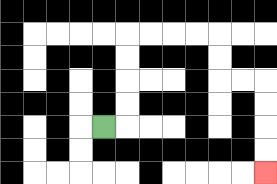{'start': '[4, 5]', 'end': '[11, 7]', 'path_directions': 'R,U,U,U,U,R,R,R,R,D,D,R,R,D,D,D,D', 'path_coordinates': '[[4, 5], [5, 5], [5, 4], [5, 3], [5, 2], [5, 1], [6, 1], [7, 1], [8, 1], [9, 1], [9, 2], [9, 3], [10, 3], [11, 3], [11, 4], [11, 5], [11, 6], [11, 7]]'}